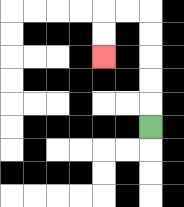{'start': '[6, 5]', 'end': '[4, 2]', 'path_directions': 'U,U,U,U,U,L,L,D,D', 'path_coordinates': '[[6, 5], [6, 4], [6, 3], [6, 2], [6, 1], [6, 0], [5, 0], [4, 0], [4, 1], [4, 2]]'}